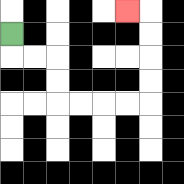{'start': '[0, 1]', 'end': '[5, 0]', 'path_directions': 'D,R,R,D,D,R,R,R,R,U,U,U,U,L', 'path_coordinates': '[[0, 1], [0, 2], [1, 2], [2, 2], [2, 3], [2, 4], [3, 4], [4, 4], [5, 4], [6, 4], [6, 3], [6, 2], [6, 1], [6, 0], [5, 0]]'}